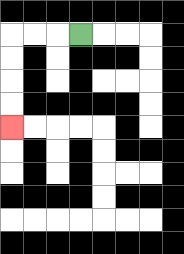{'start': '[3, 1]', 'end': '[0, 5]', 'path_directions': 'L,L,L,D,D,D,D', 'path_coordinates': '[[3, 1], [2, 1], [1, 1], [0, 1], [0, 2], [0, 3], [0, 4], [0, 5]]'}